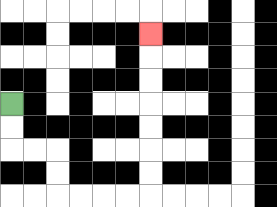{'start': '[0, 4]', 'end': '[6, 1]', 'path_directions': 'D,D,R,R,D,D,R,R,R,R,U,U,U,U,U,U,U', 'path_coordinates': '[[0, 4], [0, 5], [0, 6], [1, 6], [2, 6], [2, 7], [2, 8], [3, 8], [4, 8], [5, 8], [6, 8], [6, 7], [6, 6], [6, 5], [6, 4], [6, 3], [6, 2], [6, 1]]'}